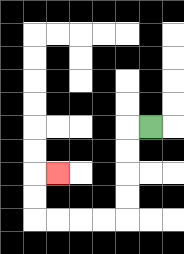{'start': '[6, 5]', 'end': '[2, 7]', 'path_directions': 'L,D,D,D,D,L,L,L,L,U,U,R', 'path_coordinates': '[[6, 5], [5, 5], [5, 6], [5, 7], [5, 8], [5, 9], [4, 9], [3, 9], [2, 9], [1, 9], [1, 8], [1, 7], [2, 7]]'}